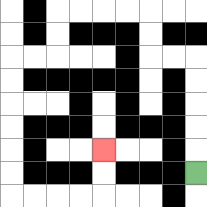{'start': '[8, 7]', 'end': '[4, 6]', 'path_directions': 'U,U,U,U,U,L,L,U,U,L,L,L,L,D,D,L,L,D,D,D,D,D,D,R,R,R,R,U,U', 'path_coordinates': '[[8, 7], [8, 6], [8, 5], [8, 4], [8, 3], [8, 2], [7, 2], [6, 2], [6, 1], [6, 0], [5, 0], [4, 0], [3, 0], [2, 0], [2, 1], [2, 2], [1, 2], [0, 2], [0, 3], [0, 4], [0, 5], [0, 6], [0, 7], [0, 8], [1, 8], [2, 8], [3, 8], [4, 8], [4, 7], [4, 6]]'}